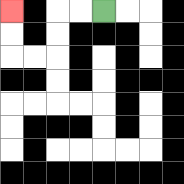{'start': '[4, 0]', 'end': '[0, 0]', 'path_directions': 'L,L,D,D,L,L,U,U', 'path_coordinates': '[[4, 0], [3, 0], [2, 0], [2, 1], [2, 2], [1, 2], [0, 2], [0, 1], [0, 0]]'}